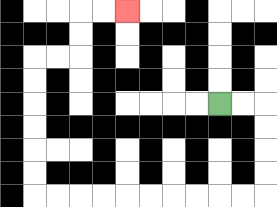{'start': '[9, 4]', 'end': '[5, 0]', 'path_directions': 'R,R,D,D,D,D,L,L,L,L,L,L,L,L,L,L,U,U,U,U,U,U,R,R,U,U,R,R', 'path_coordinates': '[[9, 4], [10, 4], [11, 4], [11, 5], [11, 6], [11, 7], [11, 8], [10, 8], [9, 8], [8, 8], [7, 8], [6, 8], [5, 8], [4, 8], [3, 8], [2, 8], [1, 8], [1, 7], [1, 6], [1, 5], [1, 4], [1, 3], [1, 2], [2, 2], [3, 2], [3, 1], [3, 0], [4, 0], [5, 0]]'}